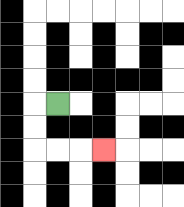{'start': '[2, 4]', 'end': '[4, 6]', 'path_directions': 'L,D,D,R,R,R', 'path_coordinates': '[[2, 4], [1, 4], [1, 5], [1, 6], [2, 6], [3, 6], [4, 6]]'}